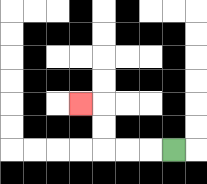{'start': '[7, 6]', 'end': '[3, 4]', 'path_directions': 'L,L,L,U,U,L', 'path_coordinates': '[[7, 6], [6, 6], [5, 6], [4, 6], [4, 5], [4, 4], [3, 4]]'}